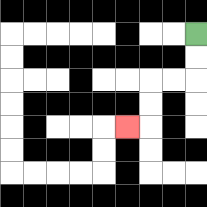{'start': '[8, 1]', 'end': '[5, 5]', 'path_directions': 'D,D,L,L,D,D,L', 'path_coordinates': '[[8, 1], [8, 2], [8, 3], [7, 3], [6, 3], [6, 4], [6, 5], [5, 5]]'}